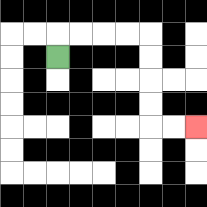{'start': '[2, 2]', 'end': '[8, 5]', 'path_directions': 'U,R,R,R,R,D,D,D,D,R,R', 'path_coordinates': '[[2, 2], [2, 1], [3, 1], [4, 1], [5, 1], [6, 1], [6, 2], [6, 3], [6, 4], [6, 5], [7, 5], [8, 5]]'}